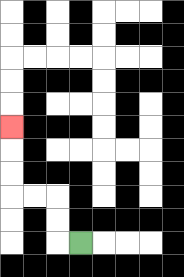{'start': '[3, 10]', 'end': '[0, 5]', 'path_directions': 'L,U,U,L,L,U,U,U', 'path_coordinates': '[[3, 10], [2, 10], [2, 9], [2, 8], [1, 8], [0, 8], [0, 7], [0, 6], [0, 5]]'}